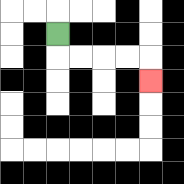{'start': '[2, 1]', 'end': '[6, 3]', 'path_directions': 'D,R,R,R,R,D', 'path_coordinates': '[[2, 1], [2, 2], [3, 2], [4, 2], [5, 2], [6, 2], [6, 3]]'}